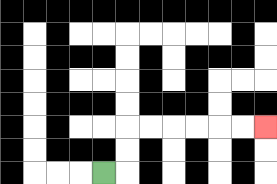{'start': '[4, 7]', 'end': '[11, 5]', 'path_directions': 'R,U,U,R,R,R,R,R,R', 'path_coordinates': '[[4, 7], [5, 7], [5, 6], [5, 5], [6, 5], [7, 5], [8, 5], [9, 5], [10, 5], [11, 5]]'}